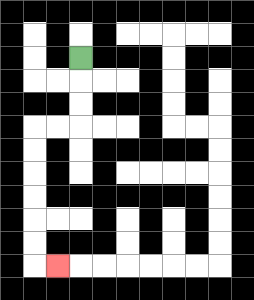{'start': '[3, 2]', 'end': '[2, 11]', 'path_directions': 'D,D,D,L,L,D,D,D,D,D,D,R', 'path_coordinates': '[[3, 2], [3, 3], [3, 4], [3, 5], [2, 5], [1, 5], [1, 6], [1, 7], [1, 8], [1, 9], [1, 10], [1, 11], [2, 11]]'}